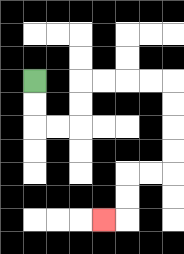{'start': '[1, 3]', 'end': '[4, 9]', 'path_directions': 'D,D,R,R,U,U,R,R,R,R,D,D,D,D,L,L,D,D,L', 'path_coordinates': '[[1, 3], [1, 4], [1, 5], [2, 5], [3, 5], [3, 4], [3, 3], [4, 3], [5, 3], [6, 3], [7, 3], [7, 4], [7, 5], [7, 6], [7, 7], [6, 7], [5, 7], [5, 8], [5, 9], [4, 9]]'}